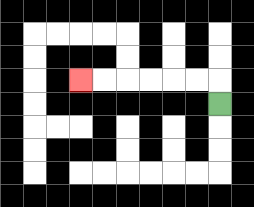{'start': '[9, 4]', 'end': '[3, 3]', 'path_directions': 'U,L,L,L,L,L,L', 'path_coordinates': '[[9, 4], [9, 3], [8, 3], [7, 3], [6, 3], [5, 3], [4, 3], [3, 3]]'}